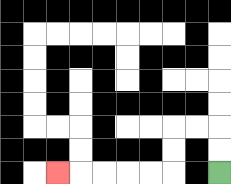{'start': '[9, 7]', 'end': '[2, 7]', 'path_directions': 'U,U,L,L,D,D,L,L,L,L,L', 'path_coordinates': '[[9, 7], [9, 6], [9, 5], [8, 5], [7, 5], [7, 6], [7, 7], [6, 7], [5, 7], [4, 7], [3, 7], [2, 7]]'}